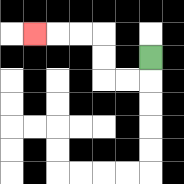{'start': '[6, 2]', 'end': '[1, 1]', 'path_directions': 'D,L,L,U,U,L,L,L', 'path_coordinates': '[[6, 2], [6, 3], [5, 3], [4, 3], [4, 2], [4, 1], [3, 1], [2, 1], [1, 1]]'}